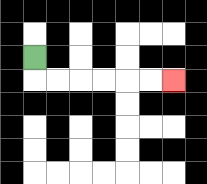{'start': '[1, 2]', 'end': '[7, 3]', 'path_directions': 'D,R,R,R,R,R,R', 'path_coordinates': '[[1, 2], [1, 3], [2, 3], [3, 3], [4, 3], [5, 3], [6, 3], [7, 3]]'}